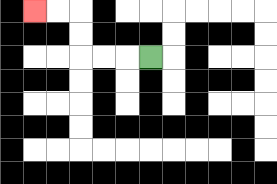{'start': '[6, 2]', 'end': '[1, 0]', 'path_directions': 'L,L,L,U,U,L,L', 'path_coordinates': '[[6, 2], [5, 2], [4, 2], [3, 2], [3, 1], [3, 0], [2, 0], [1, 0]]'}